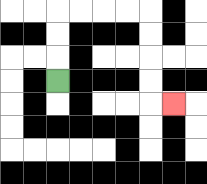{'start': '[2, 3]', 'end': '[7, 4]', 'path_directions': 'U,U,U,R,R,R,R,D,D,D,D,R', 'path_coordinates': '[[2, 3], [2, 2], [2, 1], [2, 0], [3, 0], [4, 0], [5, 0], [6, 0], [6, 1], [6, 2], [6, 3], [6, 4], [7, 4]]'}